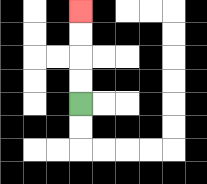{'start': '[3, 4]', 'end': '[3, 0]', 'path_directions': 'U,U,U,U', 'path_coordinates': '[[3, 4], [3, 3], [3, 2], [3, 1], [3, 0]]'}